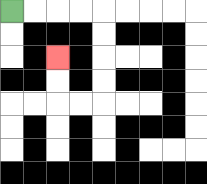{'start': '[0, 0]', 'end': '[2, 2]', 'path_directions': 'R,R,R,R,D,D,D,D,L,L,U,U', 'path_coordinates': '[[0, 0], [1, 0], [2, 0], [3, 0], [4, 0], [4, 1], [4, 2], [4, 3], [4, 4], [3, 4], [2, 4], [2, 3], [2, 2]]'}